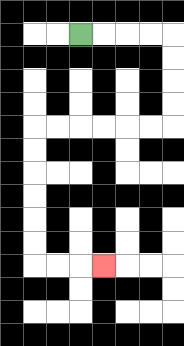{'start': '[3, 1]', 'end': '[4, 11]', 'path_directions': 'R,R,R,R,D,D,D,D,L,L,L,L,L,L,D,D,D,D,D,D,R,R,R', 'path_coordinates': '[[3, 1], [4, 1], [5, 1], [6, 1], [7, 1], [7, 2], [7, 3], [7, 4], [7, 5], [6, 5], [5, 5], [4, 5], [3, 5], [2, 5], [1, 5], [1, 6], [1, 7], [1, 8], [1, 9], [1, 10], [1, 11], [2, 11], [3, 11], [4, 11]]'}